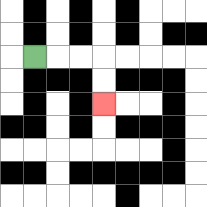{'start': '[1, 2]', 'end': '[4, 4]', 'path_directions': 'R,R,R,D,D', 'path_coordinates': '[[1, 2], [2, 2], [3, 2], [4, 2], [4, 3], [4, 4]]'}